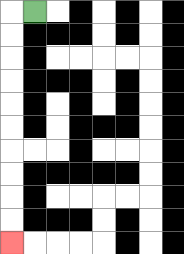{'start': '[1, 0]', 'end': '[0, 10]', 'path_directions': 'L,D,D,D,D,D,D,D,D,D,D', 'path_coordinates': '[[1, 0], [0, 0], [0, 1], [0, 2], [0, 3], [0, 4], [0, 5], [0, 6], [0, 7], [0, 8], [0, 9], [0, 10]]'}